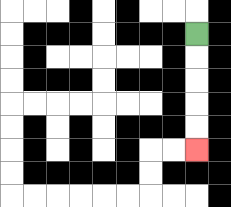{'start': '[8, 1]', 'end': '[8, 6]', 'path_directions': 'D,D,D,D,D', 'path_coordinates': '[[8, 1], [8, 2], [8, 3], [8, 4], [8, 5], [8, 6]]'}